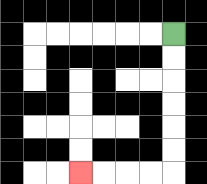{'start': '[7, 1]', 'end': '[3, 7]', 'path_directions': 'D,D,D,D,D,D,L,L,L,L', 'path_coordinates': '[[7, 1], [7, 2], [7, 3], [7, 4], [7, 5], [7, 6], [7, 7], [6, 7], [5, 7], [4, 7], [3, 7]]'}